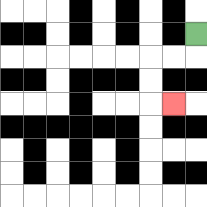{'start': '[8, 1]', 'end': '[7, 4]', 'path_directions': 'D,L,L,D,D,R', 'path_coordinates': '[[8, 1], [8, 2], [7, 2], [6, 2], [6, 3], [6, 4], [7, 4]]'}